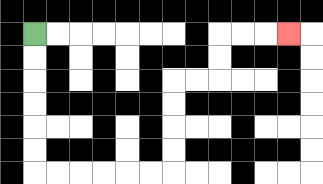{'start': '[1, 1]', 'end': '[12, 1]', 'path_directions': 'D,D,D,D,D,D,R,R,R,R,R,R,U,U,U,U,R,R,U,U,R,R,R', 'path_coordinates': '[[1, 1], [1, 2], [1, 3], [1, 4], [1, 5], [1, 6], [1, 7], [2, 7], [3, 7], [4, 7], [5, 7], [6, 7], [7, 7], [7, 6], [7, 5], [7, 4], [7, 3], [8, 3], [9, 3], [9, 2], [9, 1], [10, 1], [11, 1], [12, 1]]'}